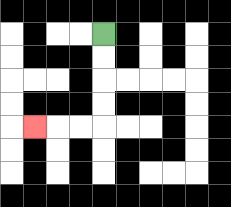{'start': '[4, 1]', 'end': '[1, 5]', 'path_directions': 'D,D,D,D,L,L,L', 'path_coordinates': '[[4, 1], [4, 2], [4, 3], [4, 4], [4, 5], [3, 5], [2, 5], [1, 5]]'}